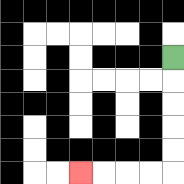{'start': '[7, 2]', 'end': '[3, 7]', 'path_directions': 'D,D,D,D,D,L,L,L,L', 'path_coordinates': '[[7, 2], [7, 3], [7, 4], [7, 5], [7, 6], [7, 7], [6, 7], [5, 7], [4, 7], [3, 7]]'}